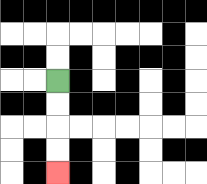{'start': '[2, 3]', 'end': '[2, 7]', 'path_directions': 'D,D,D,D', 'path_coordinates': '[[2, 3], [2, 4], [2, 5], [2, 6], [2, 7]]'}